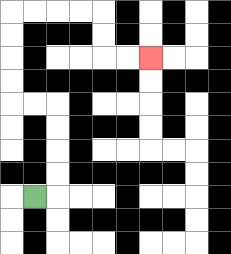{'start': '[1, 8]', 'end': '[6, 2]', 'path_directions': 'R,U,U,U,U,L,L,U,U,U,U,R,R,R,R,D,D,R,R', 'path_coordinates': '[[1, 8], [2, 8], [2, 7], [2, 6], [2, 5], [2, 4], [1, 4], [0, 4], [0, 3], [0, 2], [0, 1], [0, 0], [1, 0], [2, 0], [3, 0], [4, 0], [4, 1], [4, 2], [5, 2], [6, 2]]'}